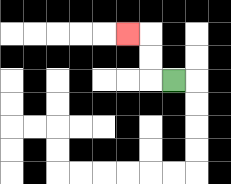{'start': '[7, 3]', 'end': '[5, 1]', 'path_directions': 'L,U,U,L', 'path_coordinates': '[[7, 3], [6, 3], [6, 2], [6, 1], [5, 1]]'}